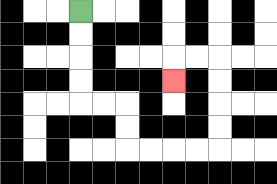{'start': '[3, 0]', 'end': '[7, 3]', 'path_directions': 'D,D,D,D,R,R,D,D,R,R,R,R,U,U,U,U,L,L,D', 'path_coordinates': '[[3, 0], [3, 1], [3, 2], [3, 3], [3, 4], [4, 4], [5, 4], [5, 5], [5, 6], [6, 6], [7, 6], [8, 6], [9, 6], [9, 5], [9, 4], [9, 3], [9, 2], [8, 2], [7, 2], [7, 3]]'}